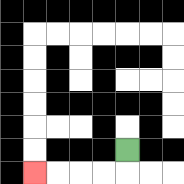{'start': '[5, 6]', 'end': '[1, 7]', 'path_directions': 'D,L,L,L,L', 'path_coordinates': '[[5, 6], [5, 7], [4, 7], [3, 7], [2, 7], [1, 7]]'}